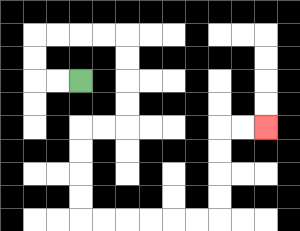{'start': '[3, 3]', 'end': '[11, 5]', 'path_directions': 'L,L,U,U,R,R,R,R,D,D,D,D,L,L,D,D,D,D,R,R,R,R,R,R,U,U,U,U,R,R', 'path_coordinates': '[[3, 3], [2, 3], [1, 3], [1, 2], [1, 1], [2, 1], [3, 1], [4, 1], [5, 1], [5, 2], [5, 3], [5, 4], [5, 5], [4, 5], [3, 5], [3, 6], [3, 7], [3, 8], [3, 9], [4, 9], [5, 9], [6, 9], [7, 9], [8, 9], [9, 9], [9, 8], [9, 7], [9, 6], [9, 5], [10, 5], [11, 5]]'}